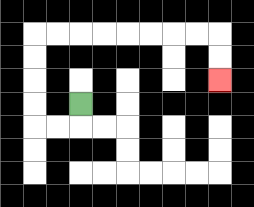{'start': '[3, 4]', 'end': '[9, 3]', 'path_directions': 'D,L,L,U,U,U,U,R,R,R,R,R,R,R,R,D,D', 'path_coordinates': '[[3, 4], [3, 5], [2, 5], [1, 5], [1, 4], [1, 3], [1, 2], [1, 1], [2, 1], [3, 1], [4, 1], [5, 1], [6, 1], [7, 1], [8, 1], [9, 1], [9, 2], [9, 3]]'}